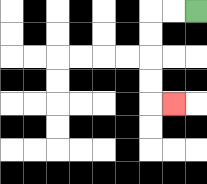{'start': '[8, 0]', 'end': '[7, 4]', 'path_directions': 'L,L,D,D,D,D,R', 'path_coordinates': '[[8, 0], [7, 0], [6, 0], [6, 1], [6, 2], [6, 3], [6, 4], [7, 4]]'}